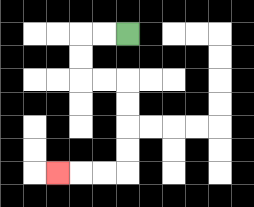{'start': '[5, 1]', 'end': '[2, 7]', 'path_directions': 'L,L,D,D,R,R,D,D,D,D,L,L,L', 'path_coordinates': '[[5, 1], [4, 1], [3, 1], [3, 2], [3, 3], [4, 3], [5, 3], [5, 4], [5, 5], [5, 6], [5, 7], [4, 7], [3, 7], [2, 7]]'}